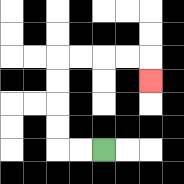{'start': '[4, 6]', 'end': '[6, 3]', 'path_directions': 'L,L,U,U,U,U,R,R,R,R,D', 'path_coordinates': '[[4, 6], [3, 6], [2, 6], [2, 5], [2, 4], [2, 3], [2, 2], [3, 2], [4, 2], [5, 2], [6, 2], [6, 3]]'}